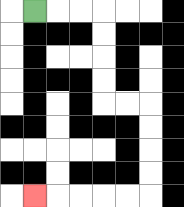{'start': '[1, 0]', 'end': '[1, 8]', 'path_directions': 'R,R,R,D,D,D,D,R,R,D,D,D,D,L,L,L,L,L', 'path_coordinates': '[[1, 0], [2, 0], [3, 0], [4, 0], [4, 1], [4, 2], [4, 3], [4, 4], [5, 4], [6, 4], [6, 5], [6, 6], [6, 7], [6, 8], [5, 8], [4, 8], [3, 8], [2, 8], [1, 8]]'}